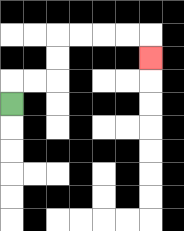{'start': '[0, 4]', 'end': '[6, 2]', 'path_directions': 'U,R,R,U,U,R,R,R,R,D', 'path_coordinates': '[[0, 4], [0, 3], [1, 3], [2, 3], [2, 2], [2, 1], [3, 1], [4, 1], [5, 1], [6, 1], [6, 2]]'}